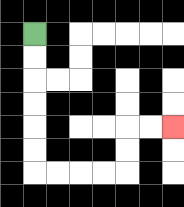{'start': '[1, 1]', 'end': '[7, 5]', 'path_directions': 'D,D,D,D,D,D,R,R,R,R,U,U,R,R', 'path_coordinates': '[[1, 1], [1, 2], [1, 3], [1, 4], [1, 5], [1, 6], [1, 7], [2, 7], [3, 7], [4, 7], [5, 7], [5, 6], [5, 5], [6, 5], [7, 5]]'}